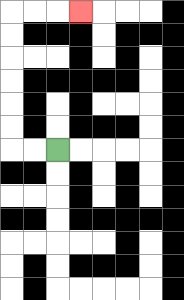{'start': '[2, 6]', 'end': '[3, 0]', 'path_directions': 'L,L,U,U,U,U,U,U,R,R,R', 'path_coordinates': '[[2, 6], [1, 6], [0, 6], [0, 5], [0, 4], [0, 3], [0, 2], [0, 1], [0, 0], [1, 0], [2, 0], [3, 0]]'}